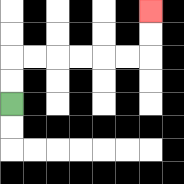{'start': '[0, 4]', 'end': '[6, 0]', 'path_directions': 'U,U,R,R,R,R,R,R,U,U', 'path_coordinates': '[[0, 4], [0, 3], [0, 2], [1, 2], [2, 2], [3, 2], [4, 2], [5, 2], [6, 2], [6, 1], [6, 0]]'}